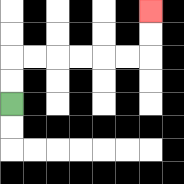{'start': '[0, 4]', 'end': '[6, 0]', 'path_directions': 'U,U,R,R,R,R,R,R,U,U', 'path_coordinates': '[[0, 4], [0, 3], [0, 2], [1, 2], [2, 2], [3, 2], [4, 2], [5, 2], [6, 2], [6, 1], [6, 0]]'}